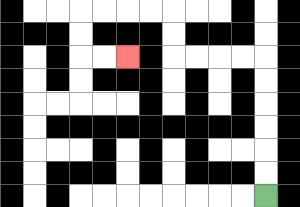{'start': '[11, 8]', 'end': '[5, 2]', 'path_directions': 'U,U,U,U,U,U,L,L,L,L,U,U,L,L,L,L,D,D,R,R', 'path_coordinates': '[[11, 8], [11, 7], [11, 6], [11, 5], [11, 4], [11, 3], [11, 2], [10, 2], [9, 2], [8, 2], [7, 2], [7, 1], [7, 0], [6, 0], [5, 0], [4, 0], [3, 0], [3, 1], [3, 2], [4, 2], [5, 2]]'}